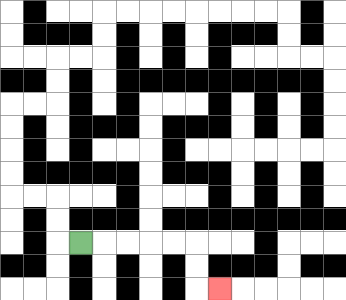{'start': '[3, 10]', 'end': '[9, 12]', 'path_directions': 'R,R,R,R,R,D,D,R', 'path_coordinates': '[[3, 10], [4, 10], [5, 10], [6, 10], [7, 10], [8, 10], [8, 11], [8, 12], [9, 12]]'}